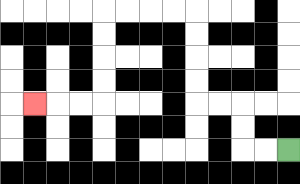{'start': '[12, 6]', 'end': '[1, 4]', 'path_directions': 'L,L,U,U,L,L,U,U,U,U,L,L,L,L,D,D,D,D,L,L,L', 'path_coordinates': '[[12, 6], [11, 6], [10, 6], [10, 5], [10, 4], [9, 4], [8, 4], [8, 3], [8, 2], [8, 1], [8, 0], [7, 0], [6, 0], [5, 0], [4, 0], [4, 1], [4, 2], [4, 3], [4, 4], [3, 4], [2, 4], [1, 4]]'}